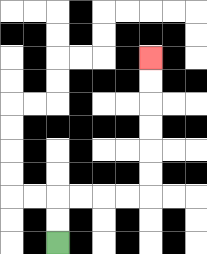{'start': '[2, 10]', 'end': '[6, 2]', 'path_directions': 'U,U,R,R,R,R,U,U,U,U,U,U', 'path_coordinates': '[[2, 10], [2, 9], [2, 8], [3, 8], [4, 8], [5, 8], [6, 8], [6, 7], [6, 6], [6, 5], [6, 4], [6, 3], [6, 2]]'}